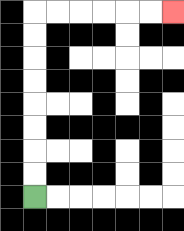{'start': '[1, 8]', 'end': '[7, 0]', 'path_directions': 'U,U,U,U,U,U,U,U,R,R,R,R,R,R', 'path_coordinates': '[[1, 8], [1, 7], [1, 6], [1, 5], [1, 4], [1, 3], [1, 2], [1, 1], [1, 0], [2, 0], [3, 0], [4, 0], [5, 0], [6, 0], [7, 0]]'}